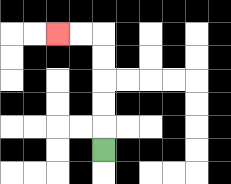{'start': '[4, 6]', 'end': '[2, 1]', 'path_directions': 'U,U,U,U,U,L,L', 'path_coordinates': '[[4, 6], [4, 5], [4, 4], [4, 3], [4, 2], [4, 1], [3, 1], [2, 1]]'}